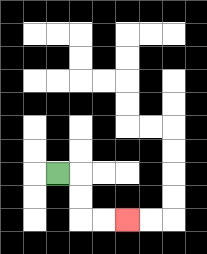{'start': '[2, 7]', 'end': '[5, 9]', 'path_directions': 'R,D,D,R,R', 'path_coordinates': '[[2, 7], [3, 7], [3, 8], [3, 9], [4, 9], [5, 9]]'}